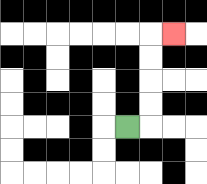{'start': '[5, 5]', 'end': '[7, 1]', 'path_directions': 'R,U,U,U,U,R', 'path_coordinates': '[[5, 5], [6, 5], [6, 4], [6, 3], [6, 2], [6, 1], [7, 1]]'}